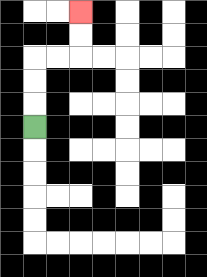{'start': '[1, 5]', 'end': '[3, 0]', 'path_directions': 'U,U,U,R,R,U,U', 'path_coordinates': '[[1, 5], [1, 4], [1, 3], [1, 2], [2, 2], [3, 2], [3, 1], [3, 0]]'}